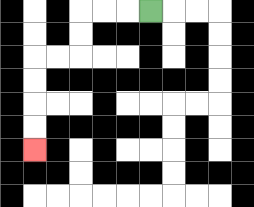{'start': '[6, 0]', 'end': '[1, 6]', 'path_directions': 'L,L,L,D,D,L,L,D,D,D,D', 'path_coordinates': '[[6, 0], [5, 0], [4, 0], [3, 0], [3, 1], [3, 2], [2, 2], [1, 2], [1, 3], [1, 4], [1, 5], [1, 6]]'}